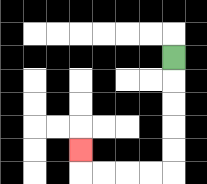{'start': '[7, 2]', 'end': '[3, 6]', 'path_directions': 'D,D,D,D,D,L,L,L,L,U', 'path_coordinates': '[[7, 2], [7, 3], [7, 4], [7, 5], [7, 6], [7, 7], [6, 7], [5, 7], [4, 7], [3, 7], [3, 6]]'}